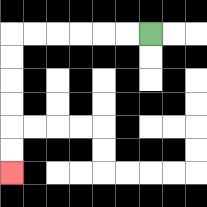{'start': '[6, 1]', 'end': '[0, 7]', 'path_directions': 'L,L,L,L,L,L,D,D,D,D,D,D', 'path_coordinates': '[[6, 1], [5, 1], [4, 1], [3, 1], [2, 1], [1, 1], [0, 1], [0, 2], [0, 3], [0, 4], [0, 5], [0, 6], [0, 7]]'}